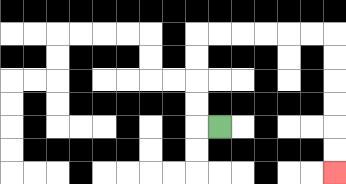{'start': '[9, 5]', 'end': '[14, 7]', 'path_directions': 'L,U,U,U,U,R,R,R,R,R,R,D,D,D,D,D,D', 'path_coordinates': '[[9, 5], [8, 5], [8, 4], [8, 3], [8, 2], [8, 1], [9, 1], [10, 1], [11, 1], [12, 1], [13, 1], [14, 1], [14, 2], [14, 3], [14, 4], [14, 5], [14, 6], [14, 7]]'}